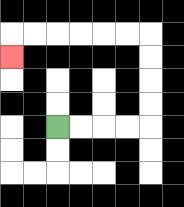{'start': '[2, 5]', 'end': '[0, 2]', 'path_directions': 'R,R,R,R,U,U,U,U,L,L,L,L,L,L,D', 'path_coordinates': '[[2, 5], [3, 5], [4, 5], [5, 5], [6, 5], [6, 4], [6, 3], [6, 2], [6, 1], [5, 1], [4, 1], [3, 1], [2, 1], [1, 1], [0, 1], [0, 2]]'}